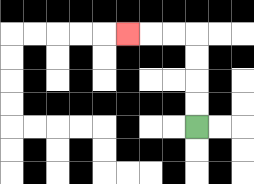{'start': '[8, 5]', 'end': '[5, 1]', 'path_directions': 'U,U,U,U,L,L,L', 'path_coordinates': '[[8, 5], [8, 4], [8, 3], [8, 2], [8, 1], [7, 1], [6, 1], [5, 1]]'}